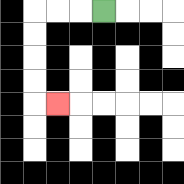{'start': '[4, 0]', 'end': '[2, 4]', 'path_directions': 'L,L,L,D,D,D,D,R', 'path_coordinates': '[[4, 0], [3, 0], [2, 0], [1, 0], [1, 1], [1, 2], [1, 3], [1, 4], [2, 4]]'}